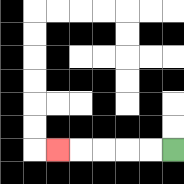{'start': '[7, 6]', 'end': '[2, 6]', 'path_directions': 'L,L,L,L,L', 'path_coordinates': '[[7, 6], [6, 6], [5, 6], [4, 6], [3, 6], [2, 6]]'}